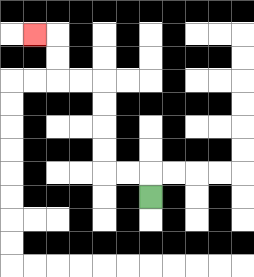{'start': '[6, 8]', 'end': '[1, 1]', 'path_directions': 'U,L,L,U,U,U,U,L,L,U,U,L', 'path_coordinates': '[[6, 8], [6, 7], [5, 7], [4, 7], [4, 6], [4, 5], [4, 4], [4, 3], [3, 3], [2, 3], [2, 2], [2, 1], [1, 1]]'}